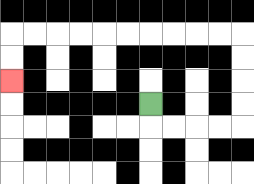{'start': '[6, 4]', 'end': '[0, 3]', 'path_directions': 'D,R,R,R,R,U,U,U,U,L,L,L,L,L,L,L,L,L,L,D,D', 'path_coordinates': '[[6, 4], [6, 5], [7, 5], [8, 5], [9, 5], [10, 5], [10, 4], [10, 3], [10, 2], [10, 1], [9, 1], [8, 1], [7, 1], [6, 1], [5, 1], [4, 1], [3, 1], [2, 1], [1, 1], [0, 1], [0, 2], [0, 3]]'}